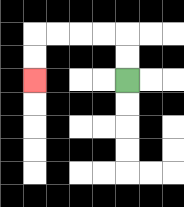{'start': '[5, 3]', 'end': '[1, 3]', 'path_directions': 'U,U,L,L,L,L,D,D', 'path_coordinates': '[[5, 3], [5, 2], [5, 1], [4, 1], [3, 1], [2, 1], [1, 1], [1, 2], [1, 3]]'}